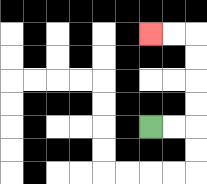{'start': '[6, 5]', 'end': '[6, 1]', 'path_directions': 'R,R,U,U,U,U,L,L', 'path_coordinates': '[[6, 5], [7, 5], [8, 5], [8, 4], [8, 3], [8, 2], [8, 1], [7, 1], [6, 1]]'}